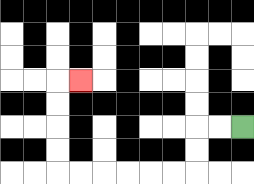{'start': '[10, 5]', 'end': '[3, 3]', 'path_directions': 'L,L,D,D,L,L,L,L,L,L,U,U,U,U,R', 'path_coordinates': '[[10, 5], [9, 5], [8, 5], [8, 6], [8, 7], [7, 7], [6, 7], [5, 7], [4, 7], [3, 7], [2, 7], [2, 6], [2, 5], [2, 4], [2, 3], [3, 3]]'}